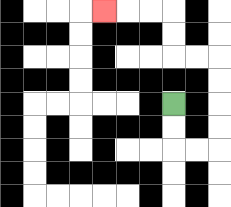{'start': '[7, 4]', 'end': '[4, 0]', 'path_directions': 'D,D,R,R,U,U,U,U,L,L,U,U,L,L,L', 'path_coordinates': '[[7, 4], [7, 5], [7, 6], [8, 6], [9, 6], [9, 5], [9, 4], [9, 3], [9, 2], [8, 2], [7, 2], [7, 1], [7, 0], [6, 0], [5, 0], [4, 0]]'}